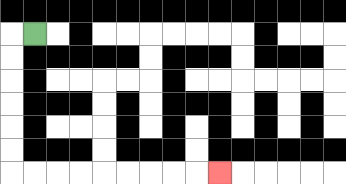{'start': '[1, 1]', 'end': '[9, 7]', 'path_directions': 'L,D,D,D,D,D,D,R,R,R,R,R,R,R,R,R', 'path_coordinates': '[[1, 1], [0, 1], [0, 2], [0, 3], [0, 4], [0, 5], [0, 6], [0, 7], [1, 7], [2, 7], [3, 7], [4, 7], [5, 7], [6, 7], [7, 7], [8, 7], [9, 7]]'}